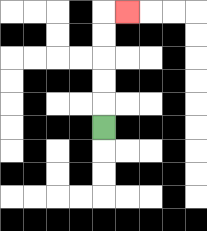{'start': '[4, 5]', 'end': '[5, 0]', 'path_directions': 'U,U,U,U,U,R', 'path_coordinates': '[[4, 5], [4, 4], [4, 3], [4, 2], [4, 1], [4, 0], [5, 0]]'}